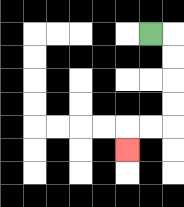{'start': '[6, 1]', 'end': '[5, 6]', 'path_directions': 'R,D,D,D,D,L,L,D', 'path_coordinates': '[[6, 1], [7, 1], [7, 2], [7, 3], [7, 4], [7, 5], [6, 5], [5, 5], [5, 6]]'}